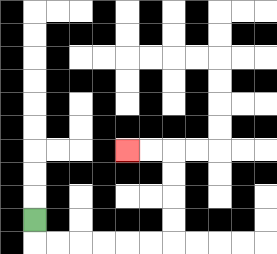{'start': '[1, 9]', 'end': '[5, 6]', 'path_directions': 'D,R,R,R,R,R,R,U,U,U,U,L,L', 'path_coordinates': '[[1, 9], [1, 10], [2, 10], [3, 10], [4, 10], [5, 10], [6, 10], [7, 10], [7, 9], [7, 8], [7, 7], [7, 6], [6, 6], [5, 6]]'}